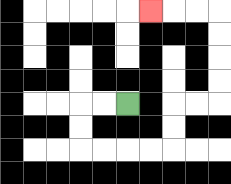{'start': '[5, 4]', 'end': '[6, 0]', 'path_directions': 'L,L,D,D,R,R,R,R,U,U,R,R,U,U,U,U,L,L,L', 'path_coordinates': '[[5, 4], [4, 4], [3, 4], [3, 5], [3, 6], [4, 6], [5, 6], [6, 6], [7, 6], [7, 5], [7, 4], [8, 4], [9, 4], [9, 3], [9, 2], [9, 1], [9, 0], [8, 0], [7, 0], [6, 0]]'}